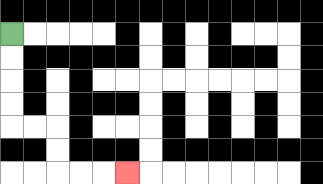{'start': '[0, 1]', 'end': '[5, 7]', 'path_directions': 'D,D,D,D,R,R,D,D,R,R,R', 'path_coordinates': '[[0, 1], [0, 2], [0, 3], [0, 4], [0, 5], [1, 5], [2, 5], [2, 6], [2, 7], [3, 7], [4, 7], [5, 7]]'}